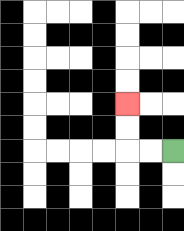{'start': '[7, 6]', 'end': '[5, 4]', 'path_directions': 'L,L,U,U', 'path_coordinates': '[[7, 6], [6, 6], [5, 6], [5, 5], [5, 4]]'}